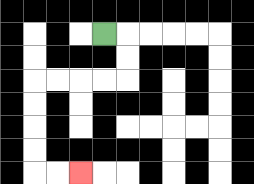{'start': '[4, 1]', 'end': '[3, 7]', 'path_directions': 'R,D,D,L,L,L,L,D,D,D,D,R,R', 'path_coordinates': '[[4, 1], [5, 1], [5, 2], [5, 3], [4, 3], [3, 3], [2, 3], [1, 3], [1, 4], [1, 5], [1, 6], [1, 7], [2, 7], [3, 7]]'}